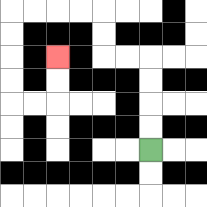{'start': '[6, 6]', 'end': '[2, 2]', 'path_directions': 'U,U,U,U,L,L,U,U,L,L,L,L,D,D,D,D,R,R,U,U', 'path_coordinates': '[[6, 6], [6, 5], [6, 4], [6, 3], [6, 2], [5, 2], [4, 2], [4, 1], [4, 0], [3, 0], [2, 0], [1, 0], [0, 0], [0, 1], [0, 2], [0, 3], [0, 4], [1, 4], [2, 4], [2, 3], [2, 2]]'}